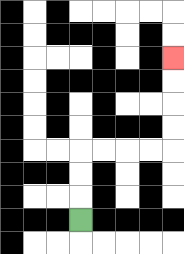{'start': '[3, 9]', 'end': '[7, 2]', 'path_directions': 'U,U,U,R,R,R,R,U,U,U,U', 'path_coordinates': '[[3, 9], [3, 8], [3, 7], [3, 6], [4, 6], [5, 6], [6, 6], [7, 6], [7, 5], [7, 4], [7, 3], [7, 2]]'}